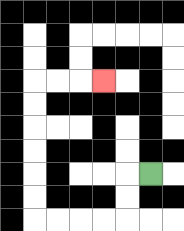{'start': '[6, 7]', 'end': '[4, 3]', 'path_directions': 'L,D,D,L,L,L,L,U,U,U,U,U,U,R,R,R', 'path_coordinates': '[[6, 7], [5, 7], [5, 8], [5, 9], [4, 9], [3, 9], [2, 9], [1, 9], [1, 8], [1, 7], [1, 6], [1, 5], [1, 4], [1, 3], [2, 3], [3, 3], [4, 3]]'}